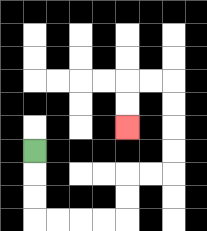{'start': '[1, 6]', 'end': '[5, 5]', 'path_directions': 'D,D,D,R,R,R,R,U,U,R,R,U,U,U,U,L,L,D,D', 'path_coordinates': '[[1, 6], [1, 7], [1, 8], [1, 9], [2, 9], [3, 9], [4, 9], [5, 9], [5, 8], [5, 7], [6, 7], [7, 7], [7, 6], [7, 5], [7, 4], [7, 3], [6, 3], [5, 3], [5, 4], [5, 5]]'}